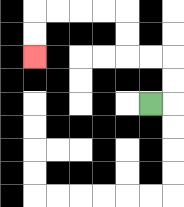{'start': '[6, 4]', 'end': '[1, 2]', 'path_directions': 'R,U,U,L,L,U,U,L,L,L,L,D,D', 'path_coordinates': '[[6, 4], [7, 4], [7, 3], [7, 2], [6, 2], [5, 2], [5, 1], [5, 0], [4, 0], [3, 0], [2, 0], [1, 0], [1, 1], [1, 2]]'}